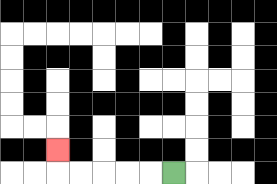{'start': '[7, 7]', 'end': '[2, 6]', 'path_directions': 'L,L,L,L,L,U', 'path_coordinates': '[[7, 7], [6, 7], [5, 7], [4, 7], [3, 7], [2, 7], [2, 6]]'}